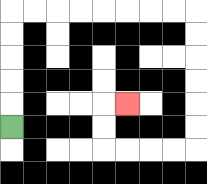{'start': '[0, 5]', 'end': '[5, 4]', 'path_directions': 'U,U,U,U,U,R,R,R,R,R,R,R,R,D,D,D,D,D,D,L,L,L,L,U,U,R', 'path_coordinates': '[[0, 5], [0, 4], [0, 3], [0, 2], [0, 1], [0, 0], [1, 0], [2, 0], [3, 0], [4, 0], [5, 0], [6, 0], [7, 0], [8, 0], [8, 1], [8, 2], [8, 3], [8, 4], [8, 5], [8, 6], [7, 6], [6, 6], [5, 6], [4, 6], [4, 5], [4, 4], [5, 4]]'}